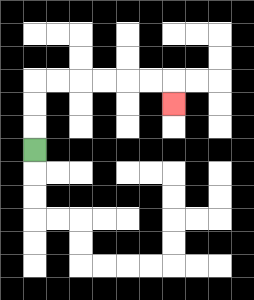{'start': '[1, 6]', 'end': '[7, 4]', 'path_directions': 'U,U,U,R,R,R,R,R,R,D', 'path_coordinates': '[[1, 6], [1, 5], [1, 4], [1, 3], [2, 3], [3, 3], [4, 3], [5, 3], [6, 3], [7, 3], [7, 4]]'}